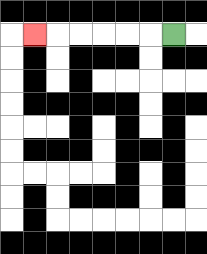{'start': '[7, 1]', 'end': '[1, 1]', 'path_directions': 'L,L,L,L,L,L', 'path_coordinates': '[[7, 1], [6, 1], [5, 1], [4, 1], [3, 1], [2, 1], [1, 1]]'}